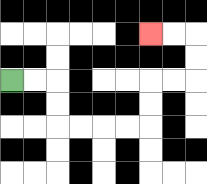{'start': '[0, 3]', 'end': '[6, 1]', 'path_directions': 'R,R,D,D,R,R,R,R,U,U,R,R,U,U,L,L', 'path_coordinates': '[[0, 3], [1, 3], [2, 3], [2, 4], [2, 5], [3, 5], [4, 5], [5, 5], [6, 5], [6, 4], [6, 3], [7, 3], [8, 3], [8, 2], [8, 1], [7, 1], [6, 1]]'}